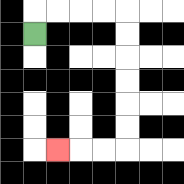{'start': '[1, 1]', 'end': '[2, 6]', 'path_directions': 'U,R,R,R,R,D,D,D,D,D,D,L,L,L', 'path_coordinates': '[[1, 1], [1, 0], [2, 0], [3, 0], [4, 0], [5, 0], [5, 1], [5, 2], [5, 3], [5, 4], [5, 5], [5, 6], [4, 6], [3, 6], [2, 6]]'}